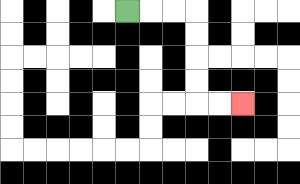{'start': '[5, 0]', 'end': '[10, 4]', 'path_directions': 'R,R,R,D,D,D,D,R,R', 'path_coordinates': '[[5, 0], [6, 0], [7, 0], [8, 0], [8, 1], [8, 2], [8, 3], [8, 4], [9, 4], [10, 4]]'}